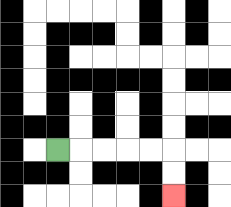{'start': '[2, 6]', 'end': '[7, 8]', 'path_directions': 'R,R,R,R,R,D,D', 'path_coordinates': '[[2, 6], [3, 6], [4, 6], [5, 6], [6, 6], [7, 6], [7, 7], [7, 8]]'}